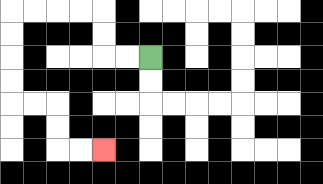{'start': '[6, 2]', 'end': '[4, 6]', 'path_directions': 'L,L,U,U,L,L,L,L,D,D,D,D,R,R,D,D,R,R', 'path_coordinates': '[[6, 2], [5, 2], [4, 2], [4, 1], [4, 0], [3, 0], [2, 0], [1, 0], [0, 0], [0, 1], [0, 2], [0, 3], [0, 4], [1, 4], [2, 4], [2, 5], [2, 6], [3, 6], [4, 6]]'}